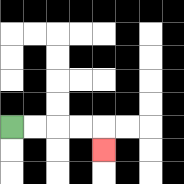{'start': '[0, 5]', 'end': '[4, 6]', 'path_directions': 'R,R,R,R,D', 'path_coordinates': '[[0, 5], [1, 5], [2, 5], [3, 5], [4, 5], [4, 6]]'}